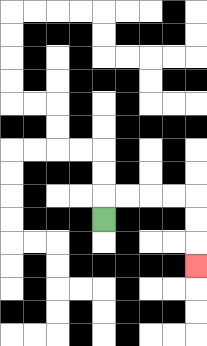{'start': '[4, 9]', 'end': '[8, 11]', 'path_directions': 'U,R,R,R,R,D,D,D', 'path_coordinates': '[[4, 9], [4, 8], [5, 8], [6, 8], [7, 8], [8, 8], [8, 9], [8, 10], [8, 11]]'}